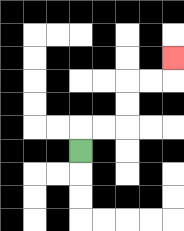{'start': '[3, 6]', 'end': '[7, 2]', 'path_directions': 'U,R,R,U,U,R,R,U', 'path_coordinates': '[[3, 6], [3, 5], [4, 5], [5, 5], [5, 4], [5, 3], [6, 3], [7, 3], [7, 2]]'}